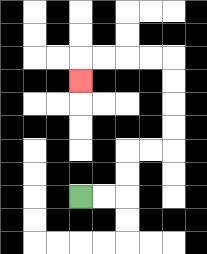{'start': '[3, 8]', 'end': '[3, 3]', 'path_directions': 'R,R,U,U,R,R,U,U,U,U,L,L,L,L,D', 'path_coordinates': '[[3, 8], [4, 8], [5, 8], [5, 7], [5, 6], [6, 6], [7, 6], [7, 5], [7, 4], [7, 3], [7, 2], [6, 2], [5, 2], [4, 2], [3, 2], [3, 3]]'}